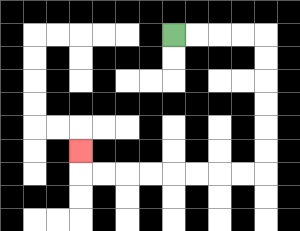{'start': '[7, 1]', 'end': '[3, 6]', 'path_directions': 'R,R,R,R,D,D,D,D,D,D,L,L,L,L,L,L,L,L,U', 'path_coordinates': '[[7, 1], [8, 1], [9, 1], [10, 1], [11, 1], [11, 2], [11, 3], [11, 4], [11, 5], [11, 6], [11, 7], [10, 7], [9, 7], [8, 7], [7, 7], [6, 7], [5, 7], [4, 7], [3, 7], [3, 6]]'}